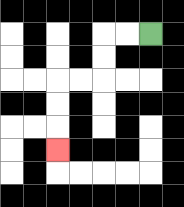{'start': '[6, 1]', 'end': '[2, 6]', 'path_directions': 'L,L,D,D,L,L,D,D,D', 'path_coordinates': '[[6, 1], [5, 1], [4, 1], [4, 2], [4, 3], [3, 3], [2, 3], [2, 4], [2, 5], [2, 6]]'}